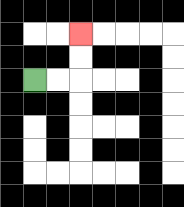{'start': '[1, 3]', 'end': '[3, 1]', 'path_directions': 'R,R,U,U', 'path_coordinates': '[[1, 3], [2, 3], [3, 3], [3, 2], [3, 1]]'}